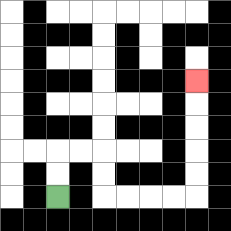{'start': '[2, 8]', 'end': '[8, 3]', 'path_directions': 'U,U,R,R,D,D,R,R,R,R,U,U,U,U,U', 'path_coordinates': '[[2, 8], [2, 7], [2, 6], [3, 6], [4, 6], [4, 7], [4, 8], [5, 8], [6, 8], [7, 8], [8, 8], [8, 7], [8, 6], [8, 5], [8, 4], [8, 3]]'}